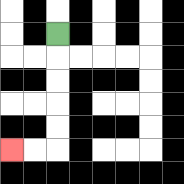{'start': '[2, 1]', 'end': '[0, 6]', 'path_directions': 'D,D,D,D,D,L,L', 'path_coordinates': '[[2, 1], [2, 2], [2, 3], [2, 4], [2, 5], [2, 6], [1, 6], [0, 6]]'}